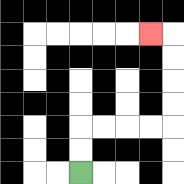{'start': '[3, 7]', 'end': '[6, 1]', 'path_directions': 'U,U,R,R,R,R,U,U,U,U,L', 'path_coordinates': '[[3, 7], [3, 6], [3, 5], [4, 5], [5, 5], [6, 5], [7, 5], [7, 4], [7, 3], [7, 2], [7, 1], [6, 1]]'}